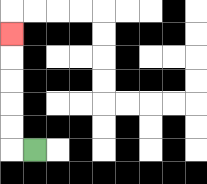{'start': '[1, 6]', 'end': '[0, 1]', 'path_directions': 'L,U,U,U,U,U', 'path_coordinates': '[[1, 6], [0, 6], [0, 5], [0, 4], [0, 3], [0, 2], [0, 1]]'}